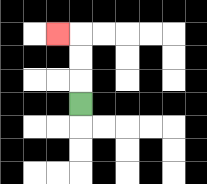{'start': '[3, 4]', 'end': '[2, 1]', 'path_directions': 'U,U,U,L', 'path_coordinates': '[[3, 4], [3, 3], [3, 2], [3, 1], [2, 1]]'}